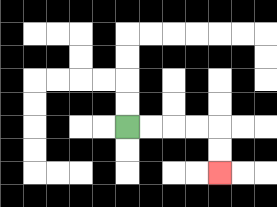{'start': '[5, 5]', 'end': '[9, 7]', 'path_directions': 'R,R,R,R,D,D', 'path_coordinates': '[[5, 5], [6, 5], [7, 5], [8, 5], [9, 5], [9, 6], [9, 7]]'}